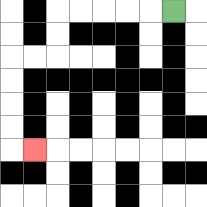{'start': '[7, 0]', 'end': '[1, 6]', 'path_directions': 'L,L,L,L,L,D,D,L,L,D,D,D,D,R', 'path_coordinates': '[[7, 0], [6, 0], [5, 0], [4, 0], [3, 0], [2, 0], [2, 1], [2, 2], [1, 2], [0, 2], [0, 3], [0, 4], [0, 5], [0, 6], [1, 6]]'}